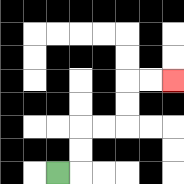{'start': '[2, 7]', 'end': '[7, 3]', 'path_directions': 'R,U,U,R,R,U,U,R,R', 'path_coordinates': '[[2, 7], [3, 7], [3, 6], [3, 5], [4, 5], [5, 5], [5, 4], [5, 3], [6, 3], [7, 3]]'}